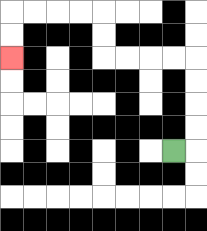{'start': '[7, 6]', 'end': '[0, 2]', 'path_directions': 'R,U,U,U,U,L,L,L,L,U,U,L,L,L,L,D,D', 'path_coordinates': '[[7, 6], [8, 6], [8, 5], [8, 4], [8, 3], [8, 2], [7, 2], [6, 2], [5, 2], [4, 2], [4, 1], [4, 0], [3, 0], [2, 0], [1, 0], [0, 0], [0, 1], [0, 2]]'}